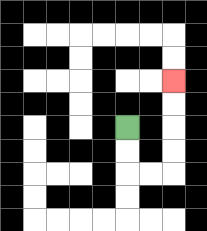{'start': '[5, 5]', 'end': '[7, 3]', 'path_directions': 'D,D,R,R,U,U,U,U', 'path_coordinates': '[[5, 5], [5, 6], [5, 7], [6, 7], [7, 7], [7, 6], [7, 5], [7, 4], [7, 3]]'}